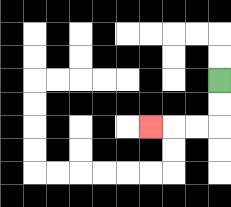{'start': '[9, 3]', 'end': '[6, 5]', 'path_directions': 'D,D,L,L,L', 'path_coordinates': '[[9, 3], [9, 4], [9, 5], [8, 5], [7, 5], [6, 5]]'}